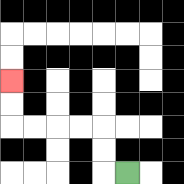{'start': '[5, 7]', 'end': '[0, 3]', 'path_directions': 'L,U,U,L,L,L,L,U,U', 'path_coordinates': '[[5, 7], [4, 7], [4, 6], [4, 5], [3, 5], [2, 5], [1, 5], [0, 5], [0, 4], [0, 3]]'}